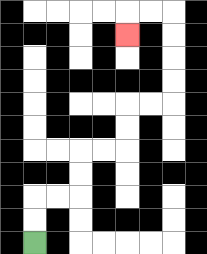{'start': '[1, 10]', 'end': '[5, 1]', 'path_directions': 'U,U,R,R,U,U,R,R,U,U,R,R,U,U,U,U,L,L,D', 'path_coordinates': '[[1, 10], [1, 9], [1, 8], [2, 8], [3, 8], [3, 7], [3, 6], [4, 6], [5, 6], [5, 5], [5, 4], [6, 4], [7, 4], [7, 3], [7, 2], [7, 1], [7, 0], [6, 0], [5, 0], [5, 1]]'}